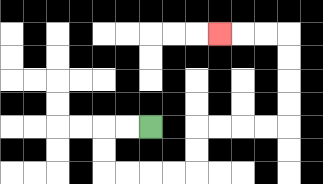{'start': '[6, 5]', 'end': '[9, 1]', 'path_directions': 'L,L,D,D,R,R,R,R,U,U,R,R,R,R,U,U,U,U,L,L,L', 'path_coordinates': '[[6, 5], [5, 5], [4, 5], [4, 6], [4, 7], [5, 7], [6, 7], [7, 7], [8, 7], [8, 6], [8, 5], [9, 5], [10, 5], [11, 5], [12, 5], [12, 4], [12, 3], [12, 2], [12, 1], [11, 1], [10, 1], [9, 1]]'}